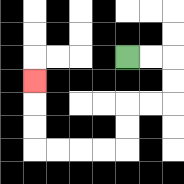{'start': '[5, 2]', 'end': '[1, 3]', 'path_directions': 'R,R,D,D,L,L,D,D,L,L,L,L,U,U,U', 'path_coordinates': '[[5, 2], [6, 2], [7, 2], [7, 3], [7, 4], [6, 4], [5, 4], [5, 5], [5, 6], [4, 6], [3, 6], [2, 6], [1, 6], [1, 5], [1, 4], [1, 3]]'}